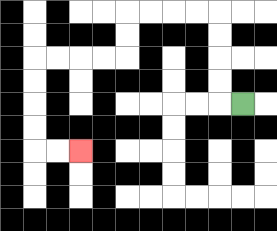{'start': '[10, 4]', 'end': '[3, 6]', 'path_directions': 'L,U,U,U,U,L,L,L,L,D,D,L,L,L,L,D,D,D,D,R,R', 'path_coordinates': '[[10, 4], [9, 4], [9, 3], [9, 2], [9, 1], [9, 0], [8, 0], [7, 0], [6, 0], [5, 0], [5, 1], [5, 2], [4, 2], [3, 2], [2, 2], [1, 2], [1, 3], [1, 4], [1, 5], [1, 6], [2, 6], [3, 6]]'}